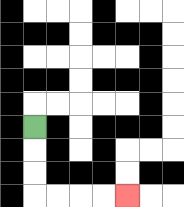{'start': '[1, 5]', 'end': '[5, 8]', 'path_directions': 'D,D,D,R,R,R,R', 'path_coordinates': '[[1, 5], [1, 6], [1, 7], [1, 8], [2, 8], [3, 8], [4, 8], [5, 8]]'}